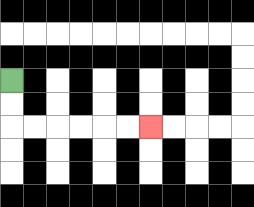{'start': '[0, 3]', 'end': '[6, 5]', 'path_directions': 'D,D,R,R,R,R,R,R', 'path_coordinates': '[[0, 3], [0, 4], [0, 5], [1, 5], [2, 5], [3, 5], [4, 5], [5, 5], [6, 5]]'}